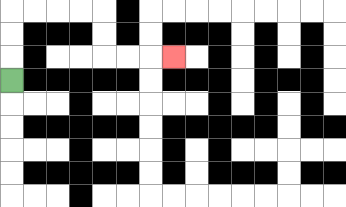{'start': '[0, 3]', 'end': '[7, 2]', 'path_directions': 'U,U,U,R,R,R,R,D,D,R,R,R', 'path_coordinates': '[[0, 3], [0, 2], [0, 1], [0, 0], [1, 0], [2, 0], [3, 0], [4, 0], [4, 1], [4, 2], [5, 2], [6, 2], [7, 2]]'}